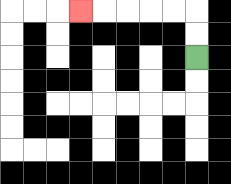{'start': '[8, 2]', 'end': '[3, 0]', 'path_directions': 'U,U,L,L,L,L,L', 'path_coordinates': '[[8, 2], [8, 1], [8, 0], [7, 0], [6, 0], [5, 0], [4, 0], [3, 0]]'}